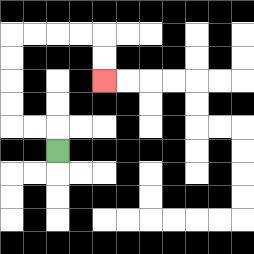{'start': '[2, 6]', 'end': '[4, 3]', 'path_directions': 'U,L,L,U,U,U,U,R,R,R,R,D,D', 'path_coordinates': '[[2, 6], [2, 5], [1, 5], [0, 5], [0, 4], [0, 3], [0, 2], [0, 1], [1, 1], [2, 1], [3, 1], [4, 1], [4, 2], [4, 3]]'}